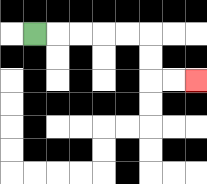{'start': '[1, 1]', 'end': '[8, 3]', 'path_directions': 'R,R,R,R,R,D,D,R,R', 'path_coordinates': '[[1, 1], [2, 1], [3, 1], [4, 1], [5, 1], [6, 1], [6, 2], [6, 3], [7, 3], [8, 3]]'}